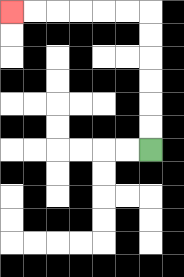{'start': '[6, 6]', 'end': '[0, 0]', 'path_directions': 'U,U,U,U,U,U,L,L,L,L,L,L', 'path_coordinates': '[[6, 6], [6, 5], [6, 4], [6, 3], [6, 2], [6, 1], [6, 0], [5, 0], [4, 0], [3, 0], [2, 0], [1, 0], [0, 0]]'}